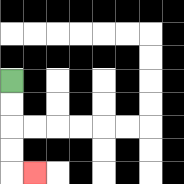{'start': '[0, 3]', 'end': '[1, 7]', 'path_directions': 'D,D,D,D,R', 'path_coordinates': '[[0, 3], [0, 4], [0, 5], [0, 6], [0, 7], [1, 7]]'}